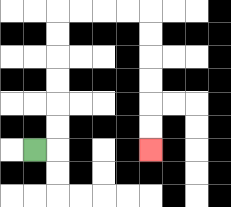{'start': '[1, 6]', 'end': '[6, 6]', 'path_directions': 'R,U,U,U,U,U,U,R,R,R,R,D,D,D,D,D,D', 'path_coordinates': '[[1, 6], [2, 6], [2, 5], [2, 4], [2, 3], [2, 2], [2, 1], [2, 0], [3, 0], [4, 0], [5, 0], [6, 0], [6, 1], [6, 2], [6, 3], [6, 4], [6, 5], [6, 6]]'}